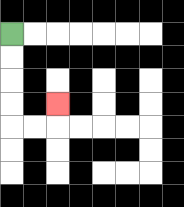{'start': '[0, 1]', 'end': '[2, 4]', 'path_directions': 'D,D,D,D,R,R,U', 'path_coordinates': '[[0, 1], [0, 2], [0, 3], [0, 4], [0, 5], [1, 5], [2, 5], [2, 4]]'}